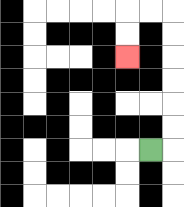{'start': '[6, 6]', 'end': '[5, 2]', 'path_directions': 'R,U,U,U,U,U,U,L,L,D,D', 'path_coordinates': '[[6, 6], [7, 6], [7, 5], [7, 4], [7, 3], [7, 2], [7, 1], [7, 0], [6, 0], [5, 0], [5, 1], [5, 2]]'}